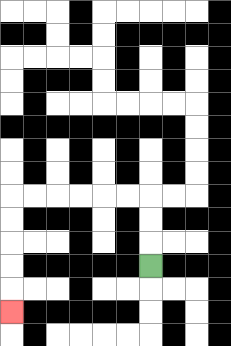{'start': '[6, 11]', 'end': '[0, 13]', 'path_directions': 'U,U,U,L,L,L,L,L,L,D,D,D,D,D', 'path_coordinates': '[[6, 11], [6, 10], [6, 9], [6, 8], [5, 8], [4, 8], [3, 8], [2, 8], [1, 8], [0, 8], [0, 9], [0, 10], [0, 11], [0, 12], [0, 13]]'}